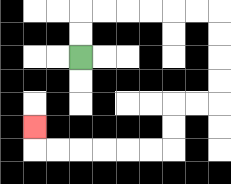{'start': '[3, 2]', 'end': '[1, 5]', 'path_directions': 'U,U,R,R,R,R,R,R,D,D,D,D,L,L,D,D,L,L,L,L,L,L,U', 'path_coordinates': '[[3, 2], [3, 1], [3, 0], [4, 0], [5, 0], [6, 0], [7, 0], [8, 0], [9, 0], [9, 1], [9, 2], [9, 3], [9, 4], [8, 4], [7, 4], [7, 5], [7, 6], [6, 6], [5, 6], [4, 6], [3, 6], [2, 6], [1, 6], [1, 5]]'}